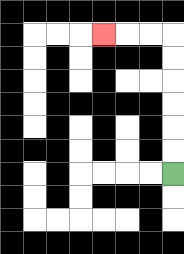{'start': '[7, 7]', 'end': '[4, 1]', 'path_directions': 'U,U,U,U,U,U,L,L,L', 'path_coordinates': '[[7, 7], [7, 6], [7, 5], [7, 4], [7, 3], [7, 2], [7, 1], [6, 1], [5, 1], [4, 1]]'}